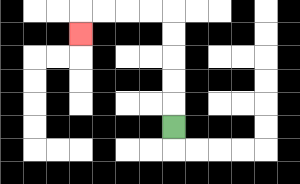{'start': '[7, 5]', 'end': '[3, 1]', 'path_directions': 'U,U,U,U,U,L,L,L,L,D', 'path_coordinates': '[[7, 5], [7, 4], [7, 3], [7, 2], [7, 1], [7, 0], [6, 0], [5, 0], [4, 0], [3, 0], [3, 1]]'}